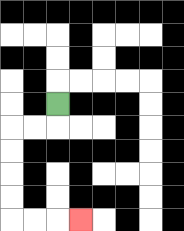{'start': '[2, 4]', 'end': '[3, 9]', 'path_directions': 'D,L,L,D,D,D,D,R,R,R', 'path_coordinates': '[[2, 4], [2, 5], [1, 5], [0, 5], [0, 6], [0, 7], [0, 8], [0, 9], [1, 9], [2, 9], [3, 9]]'}